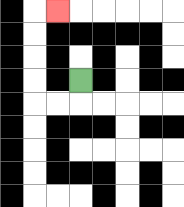{'start': '[3, 3]', 'end': '[2, 0]', 'path_directions': 'D,L,L,U,U,U,U,R', 'path_coordinates': '[[3, 3], [3, 4], [2, 4], [1, 4], [1, 3], [1, 2], [1, 1], [1, 0], [2, 0]]'}